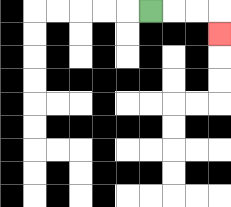{'start': '[6, 0]', 'end': '[9, 1]', 'path_directions': 'R,R,R,D', 'path_coordinates': '[[6, 0], [7, 0], [8, 0], [9, 0], [9, 1]]'}